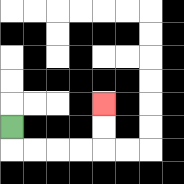{'start': '[0, 5]', 'end': '[4, 4]', 'path_directions': 'D,R,R,R,R,U,U', 'path_coordinates': '[[0, 5], [0, 6], [1, 6], [2, 6], [3, 6], [4, 6], [4, 5], [4, 4]]'}